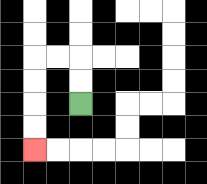{'start': '[3, 4]', 'end': '[1, 6]', 'path_directions': 'U,U,L,L,D,D,D,D', 'path_coordinates': '[[3, 4], [3, 3], [3, 2], [2, 2], [1, 2], [1, 3], [1, 4], [1, 5], [1, 6]]'}